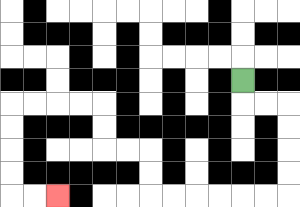{'start': '[10, 3]', 'end': '[2, 8]', 'path_directions': 'D,R,R,D,D,D,D,L,L,L,L,L,L,U,U,L,L,U,U,L,L,L,L,D,D,D,D,R,R', 'path_coordinates': '[[10, 3], [10, 4], [11, 4], [12, 4], [12, 5], [12, 6], [12, 7], [12, 8], [11, 8], [10, 8], [9, 8], [8, 8], [7, 8], [6, 8], [6, 7], [6, 6], [5, 6], [4, 6], [4, 5], [4, 4], [3, 4], [2, 4], [1, 4], [0, 4], [0, 5], [0, 6], [0, 7], [0, 8], [1, 8], [2, 8]]'}